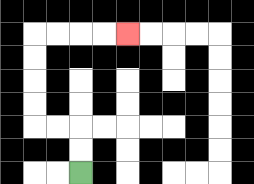{'start': '[3, 7]', 'end': '[5, 1]', 'path_directions': 'U,U,L,L,U,U,U,U,R,R,R,R', 'path_coordinates': '[[3, 7], [3, 6], [3, 5], [2, 5], [1, 5], [1, 4], [1, 3], [1, 2], [1, 1], [2, 1], [3, 1], [4, 1], [5, 1]]'}